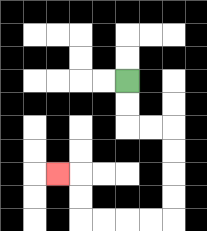{'start': '[5, 3]', 'end': '[2, 7]', 'path_directions': 'D,D,R,R,D,D,D,D,L,L,L,L,U,U,L', 'path_coordinates': '[[5, 3], [5, 4], [5, 5], [6, 5], [7, 5], [7, 6], [7, 7], [7, 8], [7, 9], [6, 9], [5, 9], [4, 9], [3, 9], [3, 8], [3, 7], [2, 7]]'}